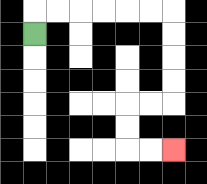{'start': '[1, 1]', 'end': '[7, 6]', 'path_directions': 'U,R,R,R,R,R,R,D,D,D,D,L,L,D,D,R,R', 'path_coordinates': '[[1, 1], [1, 0], [2, 0], [3, 0], [4, 0], [5, 0], [6, 0], [7, 0], [7, 1], [7, 2], [7, 3], [7, 4], [6, 4], [5, 4], [5, 5], [5, 6], [6, 6], [7, 6]]'}